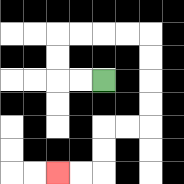{'start': '[4, 3]', 'end': '[2, 7]', 'path_directions': 'L,L,U,U,R,R,R,R,D,D,D,D,L,L,D,D,L,L', 'path_coordinates': '[[4, 3], [3, 3], [2, 3], [2, 2], [2, 1], [3, 1], [4, 1], [5, 1], [6, 1], [6, 2], [6, 3], [6, 4], [6, 5], [5, 5], [4, 5], [4, 6], [4, 7], [3, 7], [2, 7]]'}